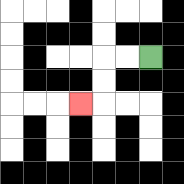{'start': '[6, 2]', 'end': '[3, 4]', 'path_directions': 'L,L,D,D,L', 'path_coordinates': '[[6, 2], [5, 2], [4, 2], [4, 3], [4, 4], [3, 4]]'}